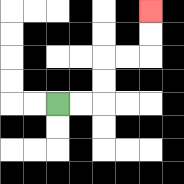{'start': '[2, 4]', 'end': '[6, 0]', 'path_directions': 'R,R,U,U,R,R,U,U', 'path_coordinates': '[[2, 4], [3, 4], [4, 4], [4, 3], [4, 2], [5, 2], [6, 2], [6, 1], [6, 0]]'}